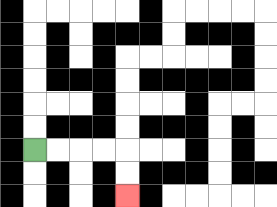{'start': '[1, 6]', 'end': '[5, 8]', 'path_directions': 'R,R,R,R,D,D', 'path_coordinates': '[[1, 6], [2, 6], [3, 6], [4, 6], [5, 6], [5, 7], [5, 8]]'}